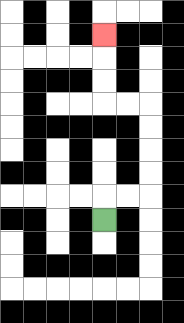{'start': '[4, 9]', 'end': '[4, 1]', 'path_directions': 'U,R,R,U,U,U,U,L,L,U,U,U', 'path_coordinates': '[[4, 9], [4, 8], [5, 8], [6, 8], [6, 7], [6, 6], [6, 5], [6, 4], [5, 4], [4, 4], [4, 3], [4, 2], [4, 1]]'}